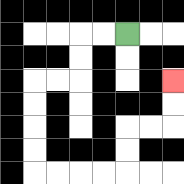{'start': '[5, 1]', 'end': '[7, 3]', 'path_directions': 'L,L,D,D,L,L,D,D,D,D,R,R,R,R,U,U,R,R,U,U', 'path_coordinates': '[[5, 1], [4, 1], [3, 1], [3, 2], [3, 3], [2, 3], [1, 3], [1, 4], [1, 5], [1, 6], [1, 7], [2, 7], [3, 7], [4, 7], [5, 7], [5, 6], [5, 5], [6, 5], [7, 5], [7, 4], [7, 3]]'}